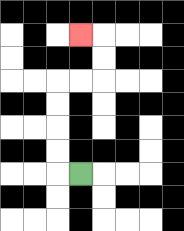{'start': '[3, 7]', 'end': '[3, 1]', 'path_directions': 'L,U,U,U,U,R,R,U,U,L', 'path_coordinates': '[[3, 7], [2, 7], [2, 6], [2, 5], [2, 4], [2, 3], [3, 3], [4, 3], [4, 2], [4, 1], [3, 1]]'}